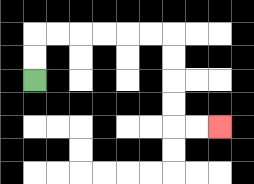{'start': '[1, 3]', 'end': '[9, 5]', 'path_directions': 'U,U,R,R,R,R,R,R,D,D,D,D,R,R', 'path_coordinates': '[[1, 3], [1, 2], [1, 1], [2, 1], [3, 1], [4, 1], [5, 1], [6, 1], [7, 1], [7, 2], [7, 3], [7, 4], [7, 5], [8, 5], [9, 5]]'}